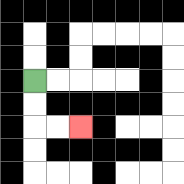{'start': '[1, 3]', 'end': '[3, 5]', 'path_directions': 'D,D,R,R', 'path_coordinates': '[[1, 3], [1, 4], [1, 5], [2, 5], [3, 5]]'}